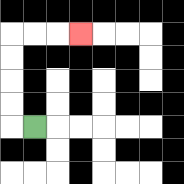{'start': '[1, 5]', 'end': '[3, 1]', 'path_directions': 'L,U,U,U,U,R,R,R', 'path_coordinates': '[[1, 5], [0, 5], [0, 4], [0, 3], [0, 2], [0, 1], [1, 1], [2, 1], [3, 1]]'}